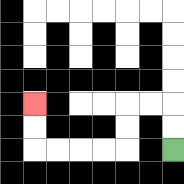{'start': '[7, 6]', 'end': '[1, 4]', 'path_directions': 'U,U,L,L,D,D,L,L,L,L,U,U', 'path_coordinates': '[[7, 6], [7, 5], [7, 4], [6, 4], [5, 4], [5, 5], [5, 6], [4, 6], [3, 6], [2, 6], [1, 6], [1, 5], [1, 4]]'}